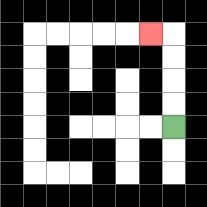{'start': '[7, 5]', 'end': '[6, 1]', 'path_directions': 'U,U,U,U,L', 'path_coordinates': '[[7, 5], [7, 4], [7, 3], [7, 2], [7, 1], [6, 1]]'}